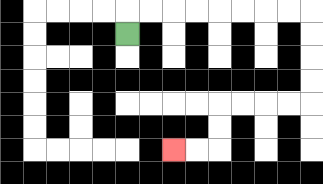{'start': '[5, 1]', 'end': '[7, 6]', 'path_directions': 'U,R,R,R,R,R,R,R,R,D,D,D,D,L,L,L,L,D,D,L,L', 'path_coordinates': '[[5, 1], [5, 0], [6, 0], [7, 0], [8, 0], [9, 0], [10, 0], [11, 0], [12, 0], [13, 0], [13, 1], [13, 2], [13, 3], [13, 4], [12, 4], [11, 4], [10, 4], [9, 4], [9, 5], [9, 6], [8, 6], [7, 6]]'}